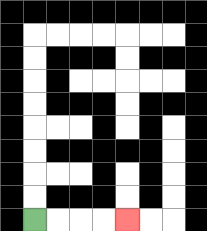{'start': '[1, 9]', 'end': '[5, 9]', 'path_directions': 'R,R,R,R', 'path_coordinates': '[[1, 9], [2, 9], [3, 9], [4, 9], [5, 9]]'}